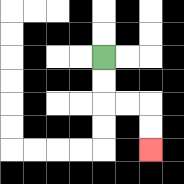{'start': '[4, 2]', 'end': '[6, 6]', 'path_directions': 'D,D,R,R,D,D', 'path_coordinates': '[[4, 2], [4, 3], [4, 4], [5, 4], [6, 4], [6, 5], [6, 6]]'}